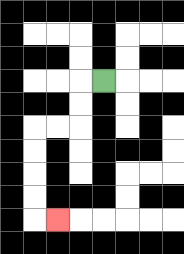{'start': '[4, 3]', 'end': '[2, 9]', 'path_directions': 'L,D,D,L,L,D,D,D,D,R', 'path_coordinates': '[[4, 3], [3, 3], [3, 4], [3, 5], [2, 5], [1, 5], [1, 6], [1, 7], [1, 8], [1, 9], [2, 9]]'}